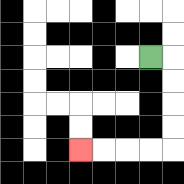{'start': '[6, 2]', 'end': '[3, 6]', 'path_directions': 'R,D,D,D,D,L,L,L,L', 'path_coordinates': '[[6, 2], [7, 2], [7, 3], [7, 4], [7, 5], [7, 6], [6, 6], [5, 6], [4, 6], [3, 6]]'}